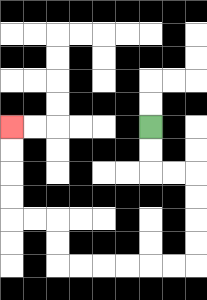{'start': '[6, 5]', 'end': '[0, 5]', 'path_directions': 'D,D,R,R,D,D,D,D,L,L,L,L,L,L,U,U,L,L,U,U,U,U', 'path_coordinates': '[[6, 5], [6, 6], [6, 7], [7, 7], [8, 7], [8, 8], [8, 9], [8, 10], [8, 11], [7, 11], [6, 11], [5, 11], [4, 11], [3, 11], [2, 11], [2, 10], [2, 9], [1, 9], [0, 9], [0, 8], [0, 7], [0, 6], [0, 5]]'}